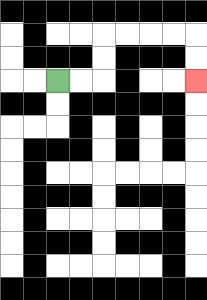{'start': '[2, 3]', 'end': '[8, 3]', 'path_directions': 'R,R,U,U,R,R,R,R,D,D', 'path_coordinates': '[[2, 3], [3, 3], [4, 3], [4, 2], [4, 1], [5, 1], [6, 1], [7, 1], [8, 1], [8, 2], [8, 3]]'}